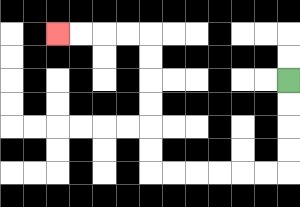{'start': '[12, 3]', 'end': '[2, 1]', 'path_directions': 'D,D,D,D,L,L,L,L,L,L,U,U,U,U,U,U,L,L,L,L', 'path_coordinates': '[[12, 3], [12, 4], [12, 5], [12, 6], [12, 7], [11, 7], [10, 7], [9, 7], [8, 7], [7, 7], [6, 7], [6, 6], [6, 5], [6, 4], [6, 3], [6, 2], [6, 1], [5, 1], [4, 1], [3, 1], [2, 1]]'}